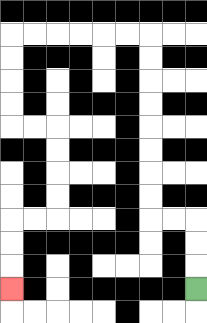{'start': '[8, 12]', 'end': '[0, 12]', 'path_directions': 'U,U,U,L,L,U,U,U,U,U,U,U,U,L,L,L,L,L,L,D,D,D,D,R,R,D,D,D,D,L,L,D,D,D', 'path_coordinates': '[[8, 12], [8, 11], [8, 10], [8, 9], [7, 9], [6, 9], [6, 8], [6, 7], [6, 6], [6, 5], [6, 4], [6, 3], [6, 2], [6, 1], [5, 1], [4, 1], [3, 1], [2, 1], [1, 1], [0, 1], [0, 2], [0, 3], [0, 4], [0, 5], [1, 5], [2, 5], [2, 6], [2, 7], [2, 8], [2, 9], [1, 9], [0, 9], [0, 10], [0, 11], [0, 12]]'}